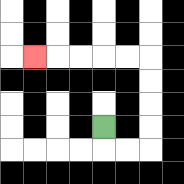{'start': '[4, 5]', 'end': '[1, 2]', 'path_directions': 'D,R,R,U,U,U,U,L,L,L,L,L', 'path_coordinates': '[[4, 5], [4, 6], [5, 6], [6, 6], [6, 5], [6, 4], [6, 3], [6, 2], [5, 2], [4, 2], [3, 2], [2, 2], [1, 2]]'}